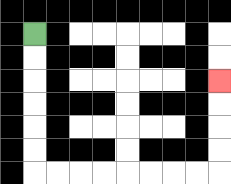{'start': '[1, 1]', 'end': '[9, 3]', 'path_directions': 'D,D,D,D,D,D,R,R,R,R,R,R,R,R,U,U,U,U', 'path_coordinates': '[[1, 1], [1, 2], [1, 3], [1, 4], [1, 5], [1, 6], [1, 7], [2, 7], [3, 7], [4, 7], [5, 7], [6, 7], [7, 7], [8, 7], [9, 7], [9, 6], [9, 5], [9, 4], [9, 3]]'}